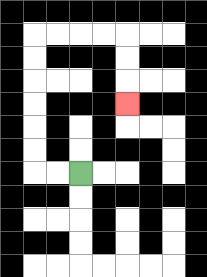{'start': '[3, 7]', 'end': '[5, 4]', 'path_directions': 'L,L,U,U,U,U,U,U,R,R,R,R,D,D,D', 'path_coordinates': '[[3, 7], [2, 7], [1, 7], [1, 6], [1, 5], [1, 4], [1, 3], [1, 2], [1, 1], [2, 1], [3, 1], [4, 1], [5, 1], [5, 2], [5, 3], [5, 4]]'}